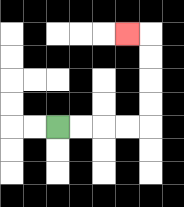{'start': '[2, 5]', 'end': '[5, 1]', 'path_directions': 'R,R,R,R,U,U,U,U,L', 'path_coordinates': '[[2, 5], [3, 5], [4, 5], [5, 5], [6, 5], [6, 4], [6, 3], [6, 2], [6, 1], [5, 1]]'}